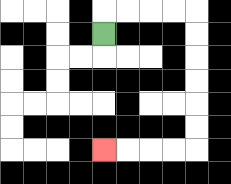{'start': '[4, 1]', 'end': '[4, 6]', 'path_directions': 'U,R,R,R,R,D,D,D,D,D,D,L,L,L,L', 'path_coordinates': '[[4, 1], [4, 0], [5, 0], [6, 0], [7, 0], [8, 0], [8, 1], [8, 2], [8, 3], [8, 4], [8, 5], [8, 6], [7, 6], [6, 6], [5, 6], [4, 6]]'}